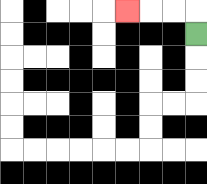{'start': '[8, 1]', 'end': '[5, 0]', 'path_directions': 'U,L,L,L', 'path_coordinates': '[[8, 1], [8, 0], [7, 0], [6, 0], [5, 0]]'}